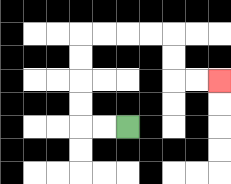{'start': '[5, 5]', 'end': '[9, 3]', 'path_directions': 'L,L,U,U,U,U,R,R,R,R,D,D,R,R', 'path_coordinates': '[[5, 5], [4, 5], [3, 5], [3, 4], [3, 3], [3, 2], [3, 1], [4, 1], [5, 1], [6, 1], [7, 1], [7, 2], [7, 3], [8, 3], [9, 3]]'}